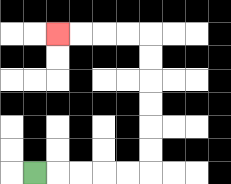{'start': '[1, 7]', 'end': '[2, 1]', 'path_directions': 'R,R,R,R,R,U,U,U,U,U,U,L,L,L,L', 'path_coordinates': '[[1, 7], [2, 7], [3, 7], [4, 7], [5, 7], [6, 7], [6, 6], [6, 5], [6, 4], [6, 3], [6, 2], [6, 1], [5, 1], [4, 1], [3, 1], [2, 1]]'}